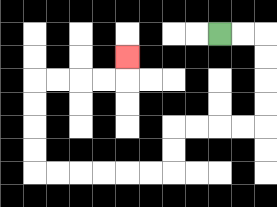{'start': '[9, 1]', 'end': '[5, 2]', 'path_directions': 'R,R,D,D,D,D,L,L,L,L,D,D,L,L,L,L,L,L,U,U,U,U,R,R,R,R,U', 'path_coordinates': '[[9, 1], [10, 1], [11, 1], [11, 2], [11, 3], [11, 4], [11, 5], [10, 5], [9, 5], [8, 5], [7, 5], [7, 6], [7, 7], [6, 7], [5, 7], [4, 7], [3, 7], [2, 7], [1, 7], [1, 6], [1, 5], [1, 4], [1, 3], [2, 3], [3, 3], [4, 3], [5, 3], [5, 2]]'}